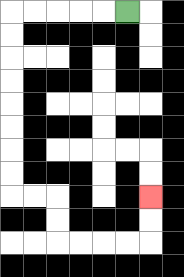{'start': '[5, 0]', 'end': '[6, 8]', 'path_directions': 'L,L,L,L,L,D,D,D,D,D,D,D,D,R,R,D,D,R,R,R,R,U,U', 'path_coordinates': '[[5, 0], [4, 0], [3, 0], [2, 0], [1, 0], [0, 0], [0, 1], [0, 2], [0, 3], [0, 4], [0, 5], [0, 6], [0, 7], [0, 8], [1, 8], [2, 8], [2, 9], [2, 10], [3, 10], [4, 10], [5, 10], [6, 10], [6, 9], [6, 8]]'}